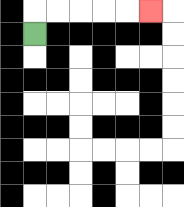{'start': '[1, 1]', 'end': '[6, 0]', 'path_directions': 'U,R,R,R,R,R', 'path_coordinates': '[[1, 1], [1, 0], [2, 0], [3, 0], [4, 0], [5, 0], [6, 0]]'}